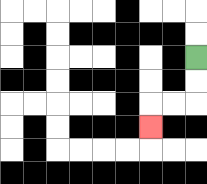{'start': '[8, 2]', 'end': '[6, 5]', 'path_directions': 'D,D,L,L,D', 'path_coordinates': '[[8, 2], [8, 3], [8, 4], [7, 4], [6, 4], [6, 5]]'}